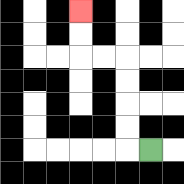{'start': '[6, 6]', 'end': '[3, 0]', 'path_directions': 'L,U,U,U,U,L,L,U,U', 'path_coordinates': '[[6, 6], [5, 6], [5, 5], [5, 4], [5, 3], [5, 2], [4, 2], [3, 2], [3, 1], [3, 0]]'}